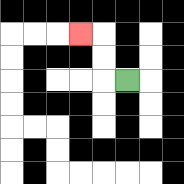{'start': '[5, 3]', 'end': '[3, 1]', 'path_directions': 'L,U,U,L', 'path_coordinates': '[[5, 3], [4, 3], [4, 2], [4, 1], [3, 1]]'}